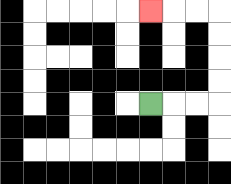{'start': '[6, 4]', 'end': '[6, 0]', 'path_directions': 'R,R,R,U,U,U,U,L,L,L', 'path_coordinates': '[[6, 4], [7, 4], [8, 4], [9, 4], [9, 3], [9, 2], [9, 1], [9, 0], [8, 0], [7, 0], [6, 0]]'}